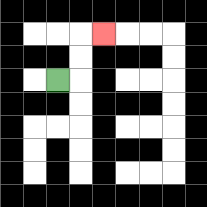{'start': '[2, 3]', 'end': '[4, 1]', 'path_directions': 'R,U,U,R', 'path_coordinates': '[[2, 3], [3, 3], [3, 2], [3, 1], [4, 1]]'}